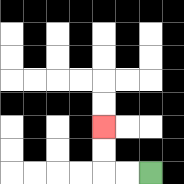{'start': '[6, 7]', 'end': '[4, 5]', 'path_directions': 'L,L,U,U', 'path_coordinates': '[[6, 7], [5, 7], [4, 7], [4, 6], [4, 5]]'}